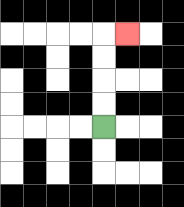{'start': '[4, 5]', 'end': '[5, 1]', 'path_directions': 'U,U,U,U,R', 'path_coordinates': '[[4, 5], [4, 4], [4, 3], [4, 2], [4, 1], [5, 1]]'}